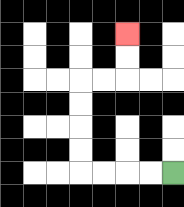{'start': '[7, 7]', 'end': '[5, 1]', 'path_directions': 'L,L,L,L,U,U,U,U,R,R,U,U', 'path_coordinates': '[[7, 7], [6, 7], [5, 7], [4, 7], [3, 7], [3, 6], [3, 5], [3, 4], [3, 3], [4, 3], [5, 3], [5, 2], [5, 1]]'}